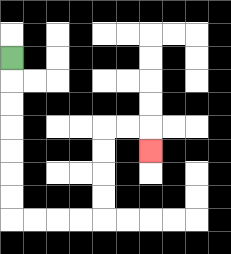{'start': '[0, 2]', 'end': '[6, 6]', 'path_directions': 'D,D,D,D,D,D,D,R,R,R,R,U,U,U,U,R,R,D', 'path_coordinates': '[[0, 2], [0, 3], [0, 4], [0, 5], [0, 6], [0, 7], [0, 8], [0, 9], [1, 9], [2, 9], [3, 9], [4, 9], [4, 8], [4, 7], [4, 6], [4, 5], [5, 5], [6, 5], [6, 6]]'}